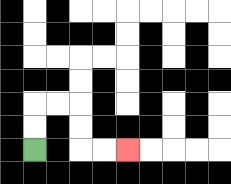{'start': '[1, 6]', 'end': '[5, 6]', 'path_directions': 'U,U,R,R,D,D,R,R', 'path_coordinates': '[[1, 6], [1, 5], [1, 4], [2, 4], [3, 4], [3, 5], [3, 6], [4, 6], [5, 6]]'}